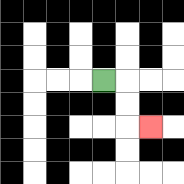{'start': '[4, 3]', 'end': '[6, 5]', 'path_directions': 'R,D,D,R', 'path_coordinates': '[[4, 3], [5, 3], [5, 4], [5, 5], [6, 5]]'}